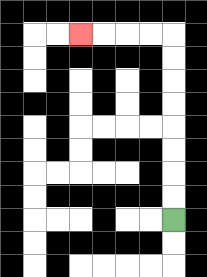{'start': '[7, 9]', 'end': '[3, 1]', 'path_directions': 'U,U,U,U,U,U,U,U,L,L,L,L', 'path_coordinates': '[[7, 9], [7, 8], [7, 7], [7, 6], [7, 5], [7, 4], [7, 3], [7, 2], [7, 1], [6, 1], [5, 1], [4, 1], [3, 1]]'}